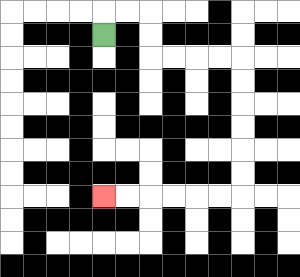{'start': '[4, 1]', 'end': '[4, 8]', 'path_directions': 'U,R,R,D,D,R,R,R,R,D,D,D,D,D,D,L,L,L,L,L,L', 'path_coordinates': '[[4, 1], [4, 0], [5, 0], [6, 0], [6, 1], [6, 2], [7, 2], [8, 2], [9, 2], [10, 2], [10, 3], [10, 4], [10, 5], [10, 6], [10, 7], [10, 8], [9, 8], [8, 8], [7, 8], [6, 8], [5, 8], [4, 8]]'}